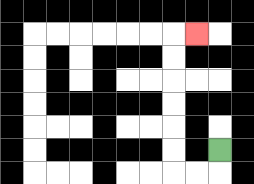{'start': '[9, 6]', 'end': '[8, 1]', 'path_directions': 'D,L,L,U,U,U,U,U,U,R', 'path_coordinates': '[[9, 6], [9, 7], [8, 7], [7, 7], [7, 6], [7, 5], [7, 4], [7, 3], [7, 2], [7, 1], [8, 1]]'}